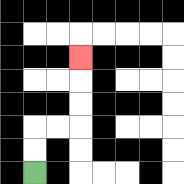{'start': '[1, 7]', 'end': '[3, 2]', 'path_directions': 'U,U,R,R,U,U,U', 'path_coordinates': '[[1, 7], [1, 6], [1, 5], [2, 5], [3, 5], [3, 4], [3, 3], [3, 2]]'}